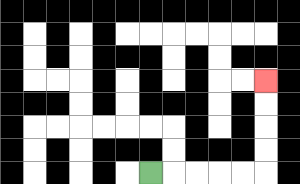{'start': '[6, 7]', 'end': '[11, 3]', 'path_directions': 'R,R,R,R,R,U,U,U,U', 'path_coordinates': '[[6, 7], [7, 7], [8, 7], [9, 7], [10, 7], [11, 7], [11, 6], [11, 5], [11, 4], [11, 3]]'}